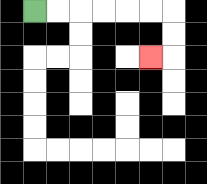{'start': '[1, 0]', 'end': '[6, 2]', 'path_directions': 'R,R,R,R,R,R,D,D,L', 'path_coordinates': '[[1, 0], [2, 0], [3, 0], [4, 0], [5, 0], [6, 0], [7, 0], [7, 1], [7, 2], [6, 2]]'}